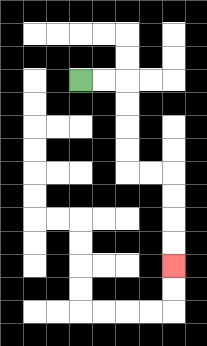{'start': '[3, 3]', 'end': '[7, 11]', 'path_directions': 'R,R,D,D,D,D,R,R,D,D,D,D', 'path_coordinates': '[[3, 3], [4, 3], [5, 3], [5, 4], [5, 5], [5, 6], [5, 7], [6, 7], [7, 7], [7, 8], [7, 9], [7, 10], [7, 11]]'}